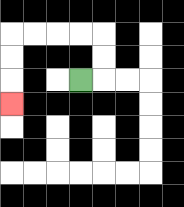{'start': '[3, 3]', 'end': '[0, 4]', 'path_directions': 'R,U,U,L,L,L,L,D,D,D', 'path_coordinates': '[[3, 3], [4, 3], [4, 2], [4, 1], [3, 1], [2, 1], [1, 1], [0, 1], [0, 2], [0, 3], [0, 4]]'}